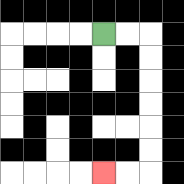{'start': '[4, 1]', 'end': '[4, 7]', 'path_directions': 'R,R,D,D,D,D,D,D,L,L', 'path_coordinates': '[[4, 1], [5, 1], [6, 1], [6, 2], [6, 3], [6, 4], [6, 5], [6, 6], [6, 7], [5, 7], [4, 7]]'}